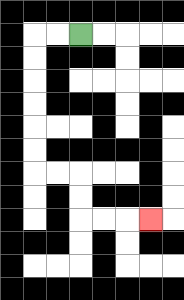{'start': '[3, 1]', 'end': '[6, 9]', 'path_directions': 'L,L,D,D,D,D,D,D,R,R,D,D,R,R,R', 'path_coordinates': '[[3, 1], [2, 1], [1, 1], [1, 2], [1, 3], [1, 4], [1, 5], [1, 6], [1, 7], [2, 7], [3, 7], [3, 8], [3, 9], [4, 9], [5, 9], [6, 9]]'}